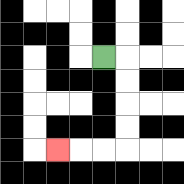{'start': '[4, 2]', 'end': '[2, 6]', 'path_directions': 'R,D,D,D,D,L,L,L', 'path_coordinates': '[[4, 2], [5, 2], [5, 3], [5, 4], [5, 5], [5, 6], [4, 6], [3, 6], [2, 6]]'}